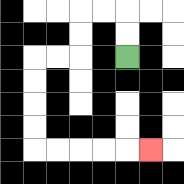{'start': '[5, 2]', 'end': '[6, 6]', 'path_directions': 'U,U,L,L,D,D,L,L,D,D,D,D,R,R,R,R,R', 'path_coordinates': '[[5, 2], [5, 1], [5, 0], [4, 0], [3, 0], [3, 1], [3, 2], [2, 2], [1, 2], [1, 3], [1, 4], [1, 5], [1, 6], [2, 6], [3, 6], [4, 6], [5, 6], [6, 6]]'}